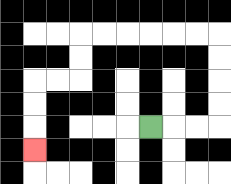{'start': '[6, 5]', 'end': '[1, 6]', 'path_directions': 'R,R,R,U,U,U,U,L,L,L,L,L,L,D,D,L,L,D,D,D', 'path_coordinates': '[[6, 5], [7, 5], [8, 5], [9, 5], [9, 4], [9, 3], [9, 2], [9, 1], [8, 1], [7, 1], [6, 1], [5, 1], [4, 1], [3, 1], [3, 2], [3, 3], [2, 3], [1, 3], [1, 4], [1, 5], [1, 6]]'}